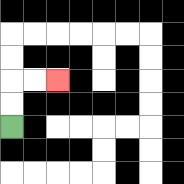{'start': '[0, 5]', 'end': '[2, 3]', 'path_directions': 'U,U,R,R', 'path_coordinates': '[[0, 5], [0, 4], [0, 3], [1, 3], [2, 3]]'}